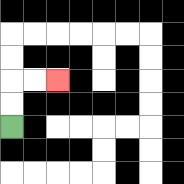{'start': '[0, 5]', 'end': '[2, 3]', 'path_directions': 'U,U,R,R', 'path_coordinates': '[[0, 5], [0, 4], [0, 3], [1, 3], [2, 3]]'}